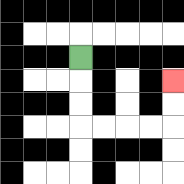{'start': '[3, 2]', 'end': '[7, 3]', 'path_directions': 'D,D,D,R,R,R,R,U,U', 'path_coordinates': '[[3, 2], [3, 3], [3, 4], [3, 5], [4, 5], [5, 5], [6, 5], [7, 5], [7, 4], [7, 3]]'}